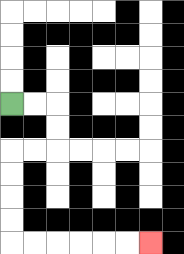{'start': '[0, 4]', 'end': '[6, 10]', 'path_directions': 'R,R,D,D,L,L,D,D,D,D,R,R,R,R,R,R', 'path_coordinates': '[[0, 4], [1, 4], [2, 4], [2, 5], [2, 6], [1, 6], [0, 6], [0, 7], [0, 8], [0, 9], [0, 10], [1, 10], [2, 10], [3, 10], [4, 10], [5, 10], [6, 10]]'}